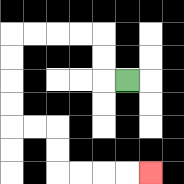{'start': '[5, 3]', 'end': '[6, 7]', 'path_directions': 'L,U,U,L,L,L,L,D,D,D,D,R,R,D,D,R,R,R,R', 'path_coordinates': '[[5, 3], [4, 3], [4, 2], [4, 1], [3, 1], [2, 1], [1, 1], [0, 1], [0, 2], [0, 3], [0, 4], [0, 5], [1, 5], [2, 5], [2, 6], [2, 7], [3, 7], [4, 7], [5, 7], [6, 7]]'}